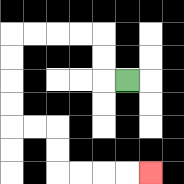{'start': '[5, 3]', 'end': '[6, 7]', 'path_directions': 'L,U,U,L,L,L,L,D,D,D,D,R,R,D,D,R,R,R,R', 'path_coordinates': '[[5, 3], [4, 3], [4, 2], [4, 1], [3, 1], [2, 1], [1, 1], [0, 1], [0, 2], [0, 3], [0, 4], [0, 5], [1, 5], [2, 5], [2, 6], [2, 7], [3, 7], [4, 7], [5, 7], [6, 7]]'}